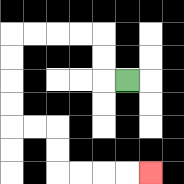{'start': '[5, 3]', 'end': '[6, 7]', 'path_directions': 'L,U,U,L,L,L,L,D,D,D,D,R,R,D,D,R,R,R,R', 'path_coordinates': '[[5, 3], [4, 3], [4, 2], [4, 1], [3, 1], [2, 1], [1, 1], [0, 1], [0, 2], [0, 3], [0, 4], [0, 5], [1, 5], [2, 5], [2, 6], [2, 7], [3, 7], [4, 7], [5, 7], [6, 7]]'}